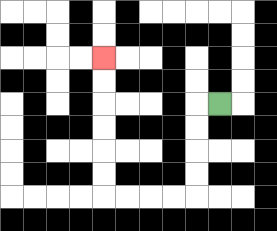{'start': '[9, 4]', 'end': '[4, 2]', 'path_directions': 'L,D,D,D,D,L,L,L,L,U,U,U,U,U,U', 'path_coordinates': '[[9, 4], [8, 4], [8, 5], [8, 6], [8, 7], [8, 8], [7, 8], [6, 8], [5, 8], [4, 8], [4, 7], [4, 6], [4, 5], [4, 4], [4, 3], [4, 2]]'}